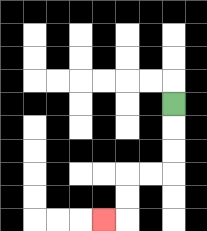{'start': '[7, 4]', 'end': '[4, 9]', 'path_directions': 'D,D,D,L,L,D,D,L', 'path_coordinates': '[[7, 4], [7, 5], [7, 6], [7, 7], [6, 7], [5, 7], [5, 8], [5, 9], [4, 9]]'}